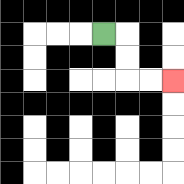{'start': '[4, 1]', 'end': '[7, 3]', 'path_directions': 'R,D,D,R,R', 'path_coordinates': '[[4, 1], [5, 1], [5, 2], [5, 3], [6, 3], [7, 3]]'}